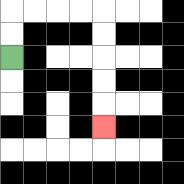{'start': '[0, 2]', 'end': '[4, 5]', 'path_directions': 'U,U,R,R,R,R,D,D,D,D,D', 'path_coordinates': '[[0, 2], [0, 1], [0, 0], [1, 0], [2, 0], [3, 0], [4, 0], [4, 1], [4, 2], [4, 3], [4, 4], [4, 5]]'}